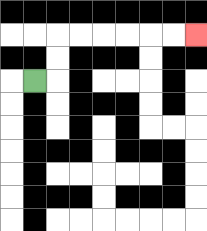{'start': '[1, 3]', 'end': '[8, 1]', 'path_directions': 'R,U,U,R,R,R,R,R,R', 'path_coordinates': '[[1, 3], [2, 3], [2, 2], [2, 1], [3, 1], [4, 1], [5, 1], [6, 1], [7, 1], [8, 1]]'}